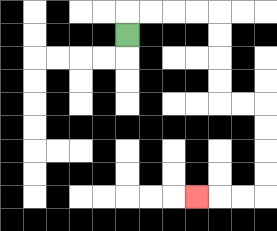{'start': '[5, 1]', 'end': '[8, 8]', 'path_directions': 'U,R,R,R,R,D,D,D,D,R,R,D,D,D,D,L,L,L', 'path_coordinates': '[[5, 1], [5, 0], [6, 0], [7, 0], [8, 0], [9, 0], [9, 1], [9, 2], [9, 3], [9, 4], [10, 4], [11, 4], [11, 5], [11, 6], [11, 7], [11, 8], [10, 8], [9, 8], [8, 8]]'}